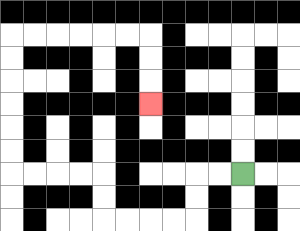{'start': '[10, 7]', 'end': '[6, 4]', 'path_directions': 'L,L,D,D,L,L,L,L,U,U,L,L,L,L,U,U,U,U,U,U,R,R,R,R,R,R,D,D,D', 'path_coordinates': '[[10, 7], [9, 7], [8, 7], [8, 8], [8, 9], [7, 9], [6, 9], [5, 9], [4, 9], [4, 8], [4, 7], [3, 7], [2, 7], [1, 7], [0, 7], [0, 6], [0, 5], [0, 4], [0, 3], [0, 2], [0, 1], [1, 1], [2, 1], [3, 1], [4, 1], [5, 1], [6, 1], [6, 2], [6, 3], [6, 4]]'}